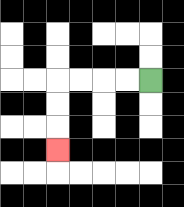{'start': '[6, 3]', 'end': '[2, 6]', 'path_directions': 'L,L,L,L,D,D,D', 'path_coordinates': '[[6, 3], [5, 3], [4, 3], [3, 3], [2, 3], [2, 4], [2, 5], [2, 6]]'}